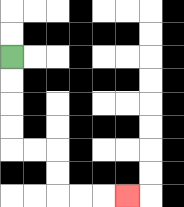{'start': '[0, 2]', 'end': '[5, 8]', 'path_directions': 'D,D,D,D,R,R,D,D,R,R,R', 'path_coordinates': '[[0, 2], [0, 3], [0, 4], [0, 5], [0, 6], [1, 6], [2, 6], [2, 7], [2, 8], [3, 8], [4, 8], [5, 8]]'}